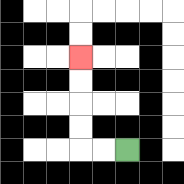{'start': '[5, 6]', 'end': '[3, 2]', 'path_directions': 'L,L,U,U,U,U', 'path_coordinates': '[[5, 6], [4, 6], [3, 6], [3, 5], [3, 4], [3, 3], [3, 2]]'}